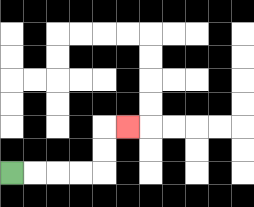{'start': '[0, 7]', 'end': '[5, 5]', 'path_directions': 'R,R,R,R,U,U,R', 'path_coordinates': '[[0, 7], [1, 7], [2, 7], [3, 7], [4, 7], [4, 6], [4, 5], [5, 5]]'}